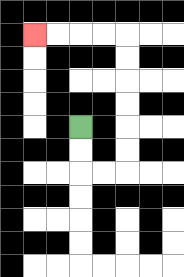{'start': '[3, 5]', 'end': '[1, 1]', 'path_directions': 'D,D,R,R,U,U,U,U,U,U,L,L,L,L', 'path_coordinates': '[[3, 5], [3, 6], [3, 7], [4, 7], [5, 7], [5, 6], [5, 5], [5, 4], [5, 3], [5, 2], [5, 1], [4, 1], [3, 1], [2, 1], [1, 1]]'}